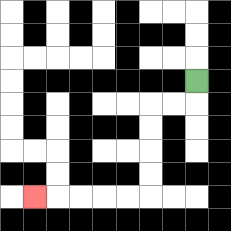{'start': '[8, 3]', 'end': '[1, 8]', 'path_directions': 'D,L,L,D,D,D,D,L,L,L,L,L', 'path_coordinates': '[[8, 3], [8, 4], [7, 4], [6, 4], [6, 5], [6, 6], [6, 7], [6, 8], [5, 8], [4, 8], [3, 8], [2, 8], [1, 8]]'}